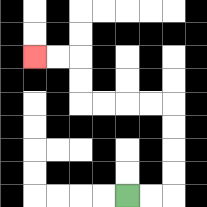{'start': '[5, 8]', 'end': '[1, 2]', 'path_directions': 'R,R,U,U,U,U,L,L,L,L,U,U,L,L', 'path_coordinates': '[[5, 8], [6, 8], [7, 8], [7, 7], [7, 6], [7, 5], [7, 4], [6, 4], [5, 4], [4, 4], [3, 4], [3, 3], [3, 2], [2, 2], [1, 2]]'}